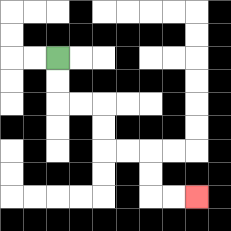{'start': '[2, 2]', 'end': '[8, 8]', 'path_directions': 'D,D,R,R,D,D,R,R,D,D,R,R', 'path_coordinates': '[[2, 2], [2, 3], [2, 4], [3, 4], [4, 4], [4, 5], [4, 6], [5, 6], [6, 6], [6, 7], [6, 8], [7, 8], [8, 8]]'}